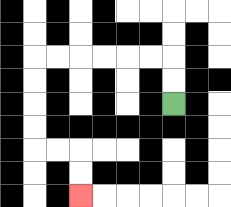{'start': '[7, 4]', 'end': '[3, 8]', 'path_directions': 'U,U,L,L,L,L,L,L,D,D,D,D,R,R,D,D', 'path_coordinates': '[[7, 4], [7, 3], [7, 2], [6, 2], [5, 2], [4, 2], [3, 2], [2, 2], [1, 2], [1, 3], [1, 4], [1, 5], [1, 6], [2, 6], [3, 6], [3, 7], [3, 8]]'}